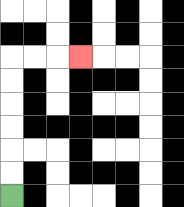{'start': '[0, 8]', 'end': '[3, 2]', 'path_directions': 'U,U,U,U,U,U,R,R,R', 'path_coordinates': '[[0, 8], [0, 7], [0, 6], [0, 5], [0, 4], [0, 3], [0, 2], [1, 2], [2, 2], [3, 2]]'}